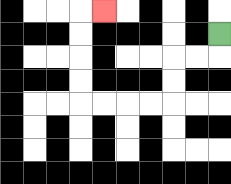{'start': '[9, 1]', 'end': '[4, 0]', 'path_directions': 'D,L,L,D,D,L,L,L,L,U,U,U,U,R', 'path_coordinates': '[[9, 1], [9, 2], [8, 2], [7, 2], [7, 3], [7, 4], [6, 4], [5, 4], [4, 4], [3, 4], [3, 3], [3, 2], [3, 1], [3, 0], [4, 0]]'}